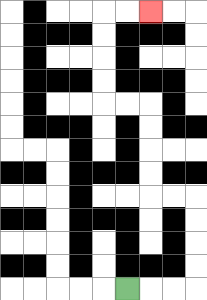{'start': '[5, 12]', 'end': '[6, 0]', 'path_directions': 'R,R,R,U,U,U,U,L,L,U,U,U,U,L,L,U,U,U,U,R,R', 'path_coordinates': '[[5, 12], [6, 12], [7, 12], [8, 12], [8, 11], [8, 10], [8, 9], [8, 8], [7, 8], [6, 8], [6, 7], [6, 6], [6, 5], [6, 4], [5, 4], [4, 4], [4, 3], [4, 2], [4, 1], [4, 0], [5, 0], [6, 0]]'}